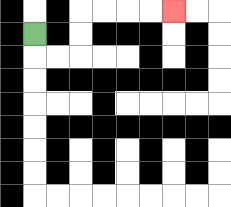{'start': '[1, 1]', 'end': '[7, 0]', 'path_directions': 'D,R,R,U,U,R,R,R,R', 'path_coordinates': '[[1, 1], [1, 2], [2, 2], [3, 2], [3, 1], [3, 0], [4, 0], [5, 0], [6, 0], [7, 0]]'}